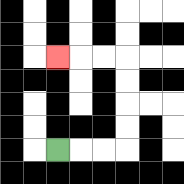{'start': '[2, 6]', 'end': '[2, 2]', 'path_directions': 'R,R,R,U,U,U,U,L,L,L', 'path_coordinates': '[[2, 6], [3, 6], [4, 6], [5, 6], [5, 5], [5, 4], [5, 3], [5, 2], [4, 2], [3, 2], [2, 2]]'}